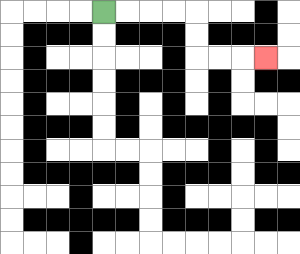{'start': '[4, 0]', 'end': '[11, 2]', 'path_directions': 'R,R,R,R,D,D,R,R,R', 'path_coordinates': '[[4, 0], [5, 0], [6, 0], [7, 0], [8, 0], [8, 1], [8, 2], [9, 2], [10, 2], [11, 2]]'}